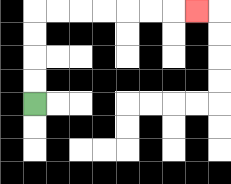{'start': '[1, 4]', 'end': '[8, 0]', 'path_directions': 'U,U,U,U,R,R,R,R,R,R,R', 'path_coordinates': '[[1, 4], [1, 3], [1, 2], [1, 1], [1, 0], [2, 0], [3, 0], [4, 0], [5, 0], [6, 0], [7, 0], [8, 0]]'}